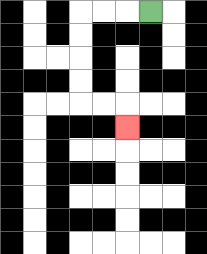{'start': '[6, 0]', 'end': '[5, 5]', 'path_directions': 'L,L,L,D,D,D,D,R,R,D', 'path_coordinates': '[[6, 0], [5, 0], [4, 0], [3, 0], [3, 1], [3, 2], [3, 3], [3, 4], [4, 4], [5, 4], [5, 5]]'}